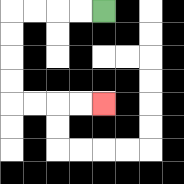{'start': '[4, 0]', 'end': '[4, 4]', 'path_directions': 'L,L,L,L,D,D,D,D,R,R,R,R', 'path_coordinates': '[[4, 0], [3, 0], [2, 0], [1, 0], [0, 0], [0, 1], [0, 2], [0, 3], [0, 4], [1, 4], [2, 4], [3, 4], [4, 4]]'}